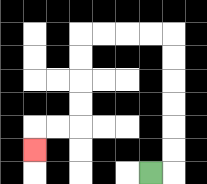{'start': '[6, 7]', 'end': '[1, 6]', 'path_directions': 'R,U,U,U,U,U,U,L,L,L,L,D,D,D,D,L,L,D', 'path_coordinates': '[[6, 7], [7, 7], [7, 6], [7, 5], [7, 4], [7, 3], [7, 2], [7, 1], [6, 1], [5, 1], [4, 1], [3, 1], [3, 2], [3, 3], [3, 4], [3, 5], [2, 5], [1, 5], [1, 6]]'}